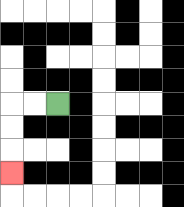{'start': '[2, 4]', 'end': '[0, 7]', 'path_directions': 'L,L,D,D,D', 'path_coordinates': '[[2, 4], [1, 4], [0, 4], [0, 5], [0, 6], [0, 7]]'}